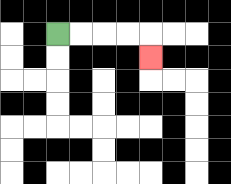{'start': '[2, 1]', 'end': '[6, 2]', 'path_directions': 'R,R,R,R,D', 'path_coordinates': '[[2, 1], [3, 1], [4, 1], [5, 1], [6, 1], [6, 2]]'}